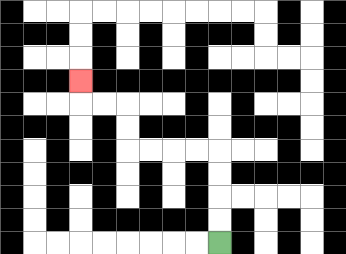{'start': '[9, 10]', 'end': '[3, 3]', 'path_directions': 'U,U,U,U,L,L,L,L,U,U,L,L,U', 'path_coordinates': '[[9, 10], [9, 9], [9, 8], [9, 7], [9, 6], [8, 6], [7, 6], [6, 6], [5, 6], [5, 5], [5, 4], [4, 4], [3, 4], [3, 3]]'}